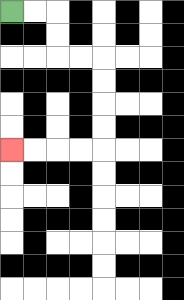{'start': '[0, 0]', 'end': '[0, 6]', 'path_directions': 'R,R,D,D,R,R,D,D,D,D,L,L,L,L', 'path_coordinates': '[[0, 0], [1, 0], [2, 0], [2, 1], [2, 2], [3, 2], [4, 2], [4, 3], [4, 4], [4, 5], [4, 6], [3, 6], [2, 6], [1, 6], [0, 6]]'}